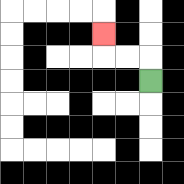{'start': '[6, 3]', 'end': '[4, 1]', 'path_directions': 'U,L,L,U', 'path_coordinates': '[[6, 3], [6, 2], [5, 2], [4, 2], [4, 1]]'}